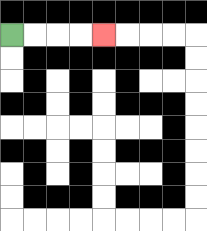{'start': '[0, 1]', 'end': '[4, 1]', 'path_directions': 'R,R,R,R', 'path_coordinates': '[[0, 1], [1, 1], [2, 1], [3, 1], [4, 1]]'}